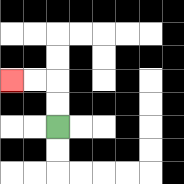{'start': '[2, 5]', 'end': '[0, 3]', 'path_directions': 'U,U,L,L', 'path_coordinates': '[[2, 5], [2, 4], [2, 3], [1, 3], [0, 3]]'}